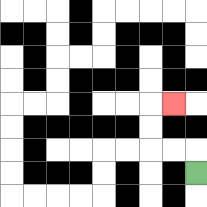{'start': '[8, 7]', 'end': '[7, 4]', 'path_directions': 'U,L,L,U,U,R', 'path_coordinates': '[[8, 7], [8, 6], [7, 6], [6, 6], [6, 5], [6, 4], [7, 4]]'}